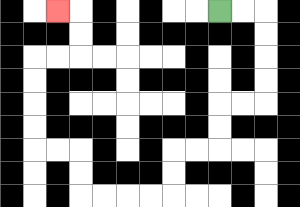{'start': '[9, 0]', 'end': '[2, 0]', 'path_directions': 'R,R,D,D,D,D,L,L,D,D,L,L,D,D,L,L,L,L,U,U,L,L,U,U,U,U,R,R,U,U,L', 'path_coordinates': '[[9, 0], [10, 0], [11, 0], [11, 1], [11, 2], [11, 3], [11, 4], [10, 4], [9, 4], [9, 5], [9, 6], [8, 6], [7, 6], [7, 7], [7, 8], [6, 8], [5, 8], [4, 8], [3, 8], [3, 7], [3, 6], [2, 6], [1, 6], [1, 5], [1, 4], [1, 3], [1, 2], [2, 2], [3, 2], [3, 1], [3, 0], [2, 0]]'}